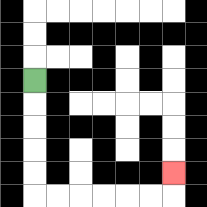{'start': '[1, 3]', 'end': '[7, 7]', 'path_directions': 'D,D,D,D,D,R,R,R,R,R,R,U', 'path_coordinates': '[[1, 3], [1, 4], [1, 5], [1, 6], [1, 7], [1, 8], [2, 8], [3, 8], [4, 8], [5, 8], [6, 8], [7, 8], [7, 7]]'}